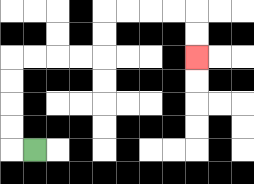{'start': '[1, 6]', 'end': '[8, 2]', 'path_directions': 'L,U,U,U,U,R,R,R,R,U,U,R,R,R,R,D,D', 'path_coordinates': '[[1, 6], [0, 6], [0, 5], [0, 4], [0, 3], [0, 2], [1, 2], [2, 2], [3, 2], [4, 2], [4, 1], [4, 0], [5, 0], [6, 0], [7, 0], [8, 0], [8, 1], [8, 2]]'}